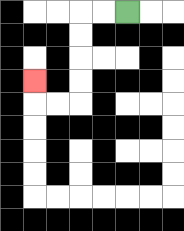{'start': '[5, 0]', 'end': '[1, 3]', 'path_directions': 'L,L,D,D,D,D,L,L,U', 'path_coordinates': '[[5, 0], [4, 0], [3, 0], [3, 1], [3, 2], [3, 3], [3, 4], [2, 4], [1, 4], [1, 3]]'}